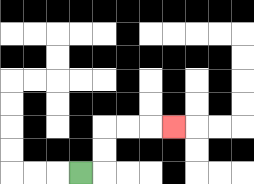{'start': '[3, 7]', 'end': '[7, 5]', 'path_directions': 'R,U,U,R,R,R', 'path_coordinates': '[[3, 7], [4, 7], [4, 6], [4, 5], [5, 5], [6, 5], [7, 5]]'}